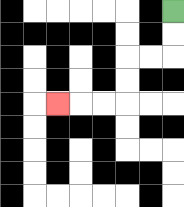{'start': '[7, 0]', 'end': '[2, 4]', 'path_directions': 'D,D,L,L,D,D,L,L,L', 'path_coordinates': '[[7, 0], [7, 1], [7, 2], [6, 2], [5, 2], [5, 3], [5, 4], [4, 4], [3, 4], [2, 4]]'}